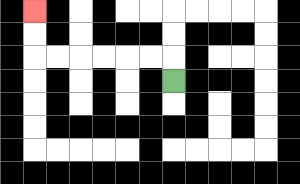{'start': '[7, 3]', 'end': '[1, 0]', 'path_directions': 'U,L,L,L,L,L,L,U,U', 'path_coordinates': '[[7, 3], [7, 2], [6, 2], [5, 2], [4, 2], [3, 2], [2, 2], [1, 2], [1, 1], [1, 0]]'}